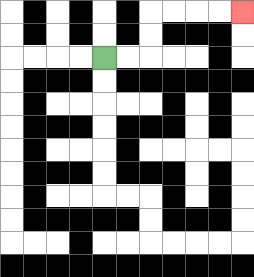{'start': '[4, 2]', 'end': '[10, 0]', 'path_directions': 'R,R,U,U,R,R,R,R', 'path_coordinates': '[[4, 2], [5, 2], [6, 2], [6, 1], [6, 0], [7, 0], [8, 0], [9, 0], [10, 0]]'}